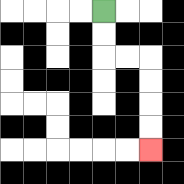{'start': '[4, 0]', 'end': '[6, 6]', 'path_directions': 'D,D,R,R,D,D,D,D', 'path_coordinates': '[[4, 0], [4, 1], [4, 2], [5, 2], [6, 2], [6, 3], [6, 4], [6, 5], [6, 6]]'}